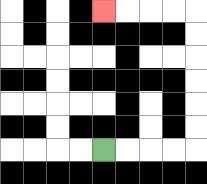{'start': '[4, 6]', 'end': '[4, 0]', 'path_directions': 'R,R,R,R,U,U,U,U,U,U,L,L,L,L', 'path_coordinates': '[[4, 6], [5, 6], [6, 6], [7, 6], [8, 6], [8, 5], [8, 4], [8, 3], [8, 2], [8, 1], [8, 0], [7, 0], [6, 0], [5, 0], [4, 0]]'}